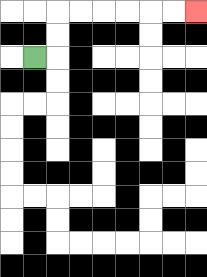{'start': '[1, 2]', 'end': '[8, 0]', 'path_directions': 'R,U,U,R,R,R,R,R,R', 'path_coordinates': '[[1, 2], [2, 2], [2, 1], [2, 0], [3, 0], [4, 0], [5, 0], [6, 0], [7, 0], [8, 0]]'}